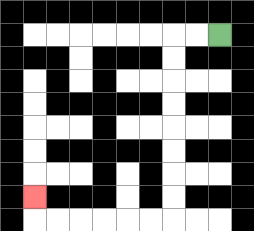{'start': '[9, 1]', 'end': '[1, 8]', 'path_directions': 'L,L,D,D,D,D,D,D,D,D,L,L,L,L,L,L,U', 'path_coordinates': '[[9, 1], [8, 1], [7, 1], [7, 2], [7, 3], [7, 4], [7, 5], [7, 6], [7, 7], [7, 8], [7, 9], [6, 9], [5, 9], [4, 9], [3, 9], [2, 9], [1, 9], [1, 8]]'}